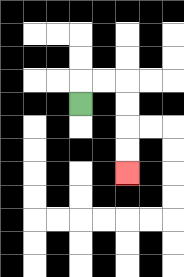{'start': '[3, 4]', 'end': '[5, 7]', 'path_directions': 'U,R,R,D,D,D,D', 'path_coordinates': '[[3, 4], [3, 3], [4, 3], [5, 3], [5, 4], [5, 5], [5, 6], [5, 7]]'}